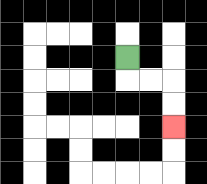{'start': '[5, 2]', 'end': '[7, 5]', 'path_directions': 'D,R,R,D,D', 'path_coordinates': '[[5, 2], [5, 3], [6, 3], [7, 3], [7, 4], [7, 5]]'}